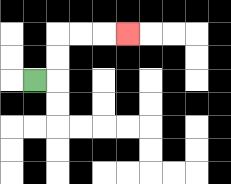{'start': '[1, 3]', 'end': '[5, 1]', 'path_directions': 'R,U,U,R,R,R', 'path_coordinates': '[[1, 3], [2, 3], [2, 2], [2, 1], [3, 1], [4, 1], [5, 1]]'}